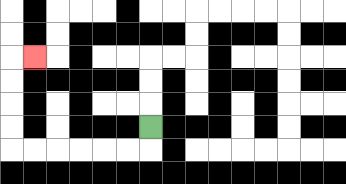{'start': '[6, 5]', 'end': '[1, 2]', 'path_directions': 'D,L,L,L,L,L,L,U,U,U,U,R', 'path_coordinates': '[[6, 5], [6, 6], [5, 6], [4, 6], [3, 6], [2, 6], [1, 6], [0, 6], [0, 5], [0, 4], [0, 3], [0, 2], [1, 2]]'}